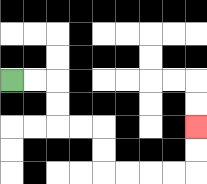{'start': '[0, 3]', 'end': '[8, 5]', 'path_directions': 'R,R,D,D,R,R,D,D,R,R,R,R,U,U', 'path_coordinates': '[[0, 3], [1, 3], [2, 3], [2, 4], [2, 5], [3, 5], [4, 5], [4, 6], [4, 7], [5, 7], [6, 7], [7, 7], [8, 7], [8, 6], [8, 5]]'}